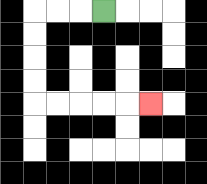{'start': '[4, 0]', 'end': '[6, 4]', 'path_directions': 'L,L,L,D,D,D,D,R,R,R,R,R', 'path_coordinates': '[[4, 0], [3, 0], [2, 0], [1, 0], [1, 1], [1, 2], [1, 3], [1, 4], [2, 4], [3, 4], [4, 4], [5, 4], [6, 4]]'}